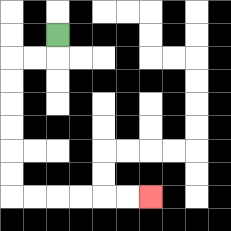{'start': '[2, 1]', 'end': '[6, 8]', 'path_directions': 'D,L,L,D,D,D,D,D,D,R,R,R,R,R,R', 'path_coordinates': '[[2, 1], [2, 2], [1, 2], [0, 2], [0, 3], [0, 4], [0, 5], [0, 6], [0, 7], [0, 8], [1, 8], [2, 8], [3, 8], [4, 8], [5, 8], [6, 8]]'}